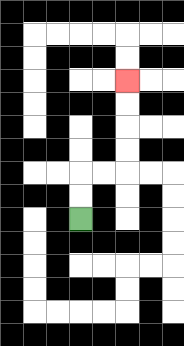{'start': '[3, 9]', 'end': '[5, 3]', 'path_directions': 'U,U,R,R,U,U,U,U', 'path_coordinates': '[[3, 9], [3, 8], [3, 7], [4, 7], [5, 7], [5, 6], [5, 5], [5, 4], [5, 3]]'}